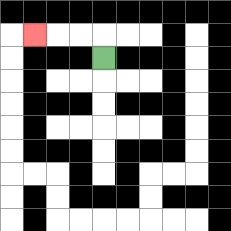{'start': '[4, 2]', 'end': '[1, 1]', 'path_directions': 'U,L,L,L', 'path_coordinates': '[[4, 2], [4, 1], [3, 1], [2, 1], [1, 1]]'}